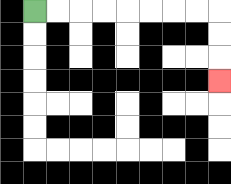{'start': '[1, 0]', 'end': '[9, 3]', 'path_directions': 'R,R,R,R,R,R,R,R,D,D,D', 'path_coordinates': '[[1, 0], [2, 0], [3, 0], [4, 0], [5, 0], [6, 0], [7, 0], [8, 0], [9, 0], [9, 1], [9, 2], [9, 3]]'}